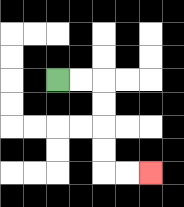{'start': '[2, 3]', 'end': '[6, 7]', 'path_directions': 'R,R,D,D,D,D,R,R', 'path_coordinates': '[[2, 3], [3, 3], [4, 3], [4, 4], [4, 5], [4, 6], [4, 7], [5, 7], [6, 7]]'}